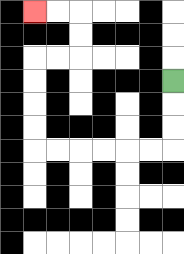{'start': '[7, 3]', 'end': '[1, 0]', 'path_directions': 'D,D,D,L,L,L,L,L,L,U,U,U,U,R,R,U,U,L,L', 'path_coordinates': '[[7, 3], [7, 4], [7, 5], [7, 6], [6, 6], [5, 6], [4, 6], [3, 6], [2, 6], [1, 6], [1, 5], [1, 4], [1, 3], [1, 2], [2, 2], [3, 2], [3, 1], [3, 0], [2, 0], [1, 0]]'}